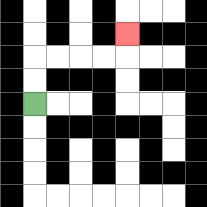{'start': '[1, 4]', 'end': '[5, 1]', 'path_directions': 'U,U,R,R,R,R,U', 'path_coordinates': '[[1, 4], [1, 3], [1, 2], [2, 2], [3, 2], [4, 2], [5, 2], [5, 1]]'}